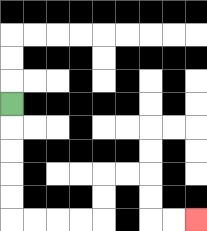{'start': '[0, 4]', 'end': '[8, 9]', 'path_directions': 'D,D,D,D,D,R,R,R,R,U,U,R,R,D,D,R,R', 'path_coordinates': '[[0, 4], [0, 5], [0, 6], [0, 7], [0, 8], [0, 9], [1, 9], [2, 9], [3, 9], [4, 9], [4, 8], [4, 7], [5, 7], [6, 7], [6, 8], [6, 9], [7, 9], [8, 9]]'}